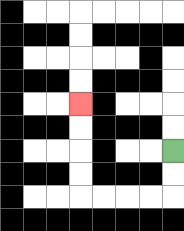{'start': '[7, 6]', 'end': '[3, 4]', 'path_directions': 'D,D,L,L,L,L,U,U,U,U', 'path_coordinates': '[[7, 6], [7, 7], [7, 8], [6, 8], [5, 8], [4, 8], [3, 8], [3, 7], [3, 6], [3, 5], [3, 4]]'}